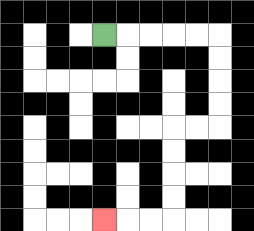{'start': '[4, 1]', 'end': '[4, 9]', 'path_directions': 'R,R,R,R,R,D,D,D,D,L,L,D,D,D,D,L,L,L', 'path_coordinates': '[[4, 1], [5, 1], [6, 1], [7, 1], [8, 1], [9, 1], [9, 2], [9, 3], [9, 4], [9, 5], [8, 5], [7, 5], [7, 6], [7, 7], [7, 8], [7, 9], [6, 9], [5, 9], [4, 9]]'}